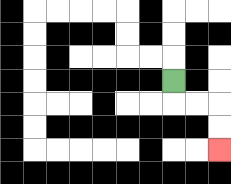{'start': '[7, 3]', 'end': '[9, 6]', 'path_directions': 'D,R,R,D,D', 'path_coordinates': '[[7, 3], [7, 4], [8, 4], [9, 4], [9, 5], [9, 6]]'}